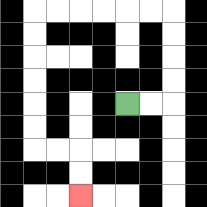{'start': '[5, 4]', 'end': '[3, 8]', 'path_directions': 'R,R,U,U,U,U,L,L,L,L,L,L,D,D,D,D,D,D,R,R,D,D', 'path_coordinates': '[[5, 4], [6, 4], [7, 4], [7, 3], [7, 2], [7, 1], [7, 0], [6, 0], [5, 0], [4, 0], [3, 0], [2, 0], [1, 0], [1, 1], [1, 2], [1, 3], [1, 4], [1, 5], [1, 6], [2, 6], [3, 6], [3, 7], [3, 8]]'}